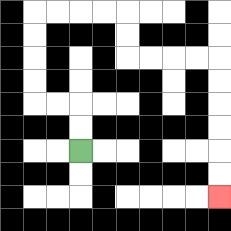{'start': '[3, 6]', 'end': '[9, 8]', 'path_directions': 'U,U,L,L,U,U,U,U,R,R,R,R,D,D,R,R,R,R,D,D,D,D,D,D', 'path_coordinates': '[[3, 6], [3, 5], [3, 4], [2, 4], [1, 4], [1, 3], [1, 2], [1, 1], [1, 0], [2, 0], [3, 0], [4, 0], [5, 0], [5, 1], [5, 2], [6, 2], [7, 2], [8, 2], [9, 2], [9, 3], [9, 4], [9, 5], [9, 6], [9, 7], [9, 8]]'}